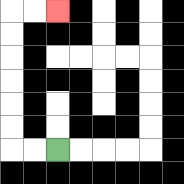{'start': '[2, 6]', 'end': '[2, 0]', 'path_directions': 'L,L,U,U,U,U,U,U,R,R', 'path_coordinates': '[[2, 6], [1, 6], [0, 6], [0, 5], [0, 4], [0, 3], [0, 2], [0, 1], [0, 0], [1, 0], [2, 0]]'}